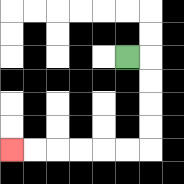{'start': '[5, 2]', 'end': '[0, 6]', 'path_directions': 'R,D,D,D,D,L,L,L,L,L,L', 'path_coordinates': '[[5, 2], [6, 2], [6, 3], [6, 4], [6, 5], [6, 6], [5, 6], [4, 6], [3, 6], [2, 6], [1, 6], [0, 6]]'}